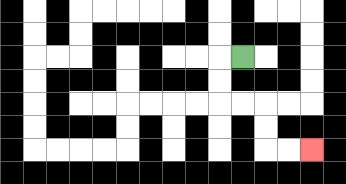{'start': '[10, 2]', 'end': '[13, 6]', 'path_directions': 'L,D,D,R,R,D,D,R,R', 'path_coordinates': '[[10, 2], [9, 2], [9, 3], [9, 4], [10, 4], [11, 4], [11, 5], [11, 6], [12, 6], [13, 6]]'}